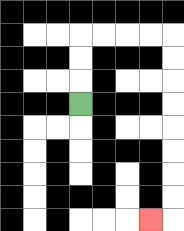{'start': '[3, 4]', 'end': '[6, 9]', 'path_directions': 'U,U,U,R,R,R,R,D,D,D,D,D,D,D,D,L', 'path_coordinates': '[[3, 4], [3, 3], [3, 2], [3, 1], [4, 1], [5, 1], [6, 1], [7, 1], [7, 2], [7, 3], [7, 4], [7, 5], [7, 6], [7, 7], [7, 8], [7, 9], [6, 9]]'}